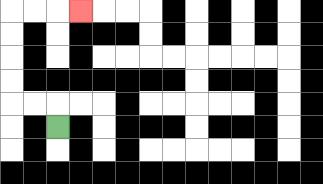{'start': '[2, 5]', 'end': '[3, 0]', 'path_directions': 'U,L,L,U,U,U,U,R,R,R', 'path_coordinates': '[[2, 5], [2, 4], [1, 4], [0, 4], [0, 3], [0, 2], [0, 1], [0, 0], [1, 0], [2, 0], [3, 0]]'}